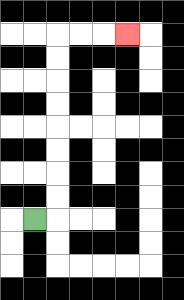{'start': '[1, 9]', 'end': '[5, 1]', 'path_directions': 'R,U,U,U,U,U,U,U,U,R,R,R', 'path_coordinates': '[[1, 9], [2, 9], [2, 8], [2, 7], [2, 6], [2, 5], [2, 4], [2, 3], [2, 2], [2, 1], [3, 1], [4, 1], [5, 1]]'}